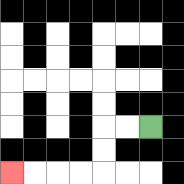{'start': '[6, 5]', 'end': '[0, 7]', 'path_directions': 'L,L,D,D,L,L,L,L', 'path_coordinates': '[[6, 5], [5, 5], [4, 5], [4, 6], [4, 7], [3, 7], [2, 7], [1, 7], [0, 7]]'}